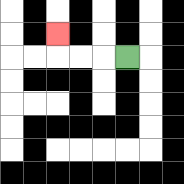{'start': '[5, 2]', 'end': '[2, 1]', 'path_directions': 'L,L,L,U', 'path_coordinates': '[[5, 2], [4, 2], [3, 2], [2, 2], [2, 1]]'}